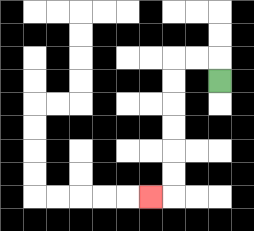{'start': '[9, 3]', 'end': '[6, 8]', 'path_directions': 'U,L,L,D,D,D,D,D,D,L', 'path_coordinates': '[[9, 3], [9, 2], [8, 2], [7, 2], [7, 3], [7, 4], [7, 5], [7, 6], [7, 7], [7, 8], [6, 8]]'}